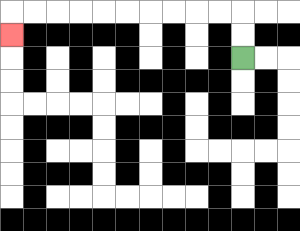{'start': '[10, 2]', 'end': '[0, 1]', 'path_directions': 'U,U,L,L,L,L,L,L,L,L,L,L,D', 'path_coordinates': '[[10, 2], [10, 1], [10, 0], [9, 0], [8, 0], [7, 0], [6, 0], [5, 0], [4, 0], [3, 0], [2, 0], [1, 0], [0, 0], [0, 1]]'}